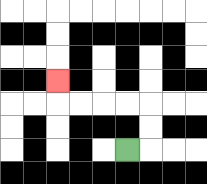{'start': '[5, 6]', 'end': '[2, 3]', 'path_directions': 'R,U,U,L,L,L,L,U', 'path_coordinates': '[[5, 6], [6, 6], [6, 5], [6, 4], [5, 4], [4, 4], [3, 4], [2, 4], [2, 3]]'}